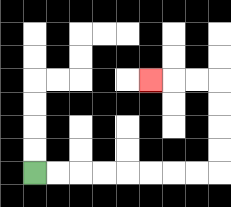{'start': '[1, 7]', 'end': '[6, 3]', 'path_directions': 'R,R,R,R,R,R,R,R,U,U,U,U,L,L,L', 'path_coordinates': '[[1, 7], [2, 7], [3, 7], [4, 7], [5, 7], [6, 7], [7, 7], [8, 7], [9, 7], [9, 6], [9, 5], [9, 4], [9, 3], [8, 3], [7, 3], [6, 3]]'}